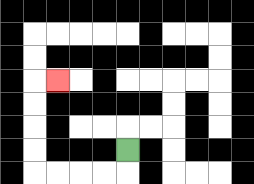{'start': '[5, 6]', 'end': '[2, 3]', 'path_directions': 'D,L,L,L,L,U,U,U,U,R', 'path_coordinates': '[[5, 6], [5, 7], [4, 7], [3, 7], [2, 7], [1, 7], [1, 6], [1, 5], [1, 4], [1, 3], [2, 3]]'}